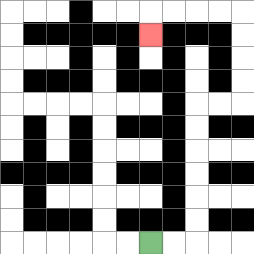{'start': '[6, 10]', 'end': '[6, 1]', 'path_directions': 'R,R,U,U,U,U,U,U,R,R,U,U,U,U,L,L,L,L,D', 'path_coordinates': '[[6, 10], [7, 10], [8, 10], [8, 9], [8, 8], [8, 7], [8, 6], [8, 5], [8, 4], [9, 4], [10, 4], [10, 3], [10, 2], [10, 1], [10, 0], [9, 0], [8, 0], [7, 0], [6, 0], [6, 1]]'}